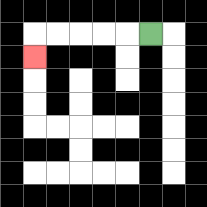{'start': '[6, 1]', 'end': '[1, 2]', 'path_directions': 'L,L,L,L,L,D', 'path_coordinates': '[[6, 1], [5, 1], [4, 1], [3, 1], [2, 1], [1, 1], [1, 2]]'}